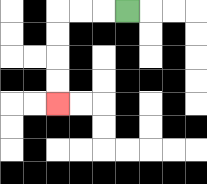{'start': '[5, 0]', 'end': '[2, 4]', 'path_directions': 'L,L,L,D,D,D,D', 'path_coordinates': '[[5, 0], [4, 0], [3, 0], [2, 0], [2, 1], [2, 2], [2, 3], [2, 4]]'}